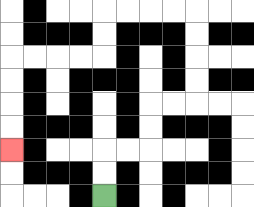{'start': '[4, 8]', 'end': '[0, 6]', 'path_directions': 'U,U,R,R,U,U,R,R,U,U,U,U,L,L,L,L,D,D,L,L,L,L,D,D,D,D', 'path_coordinates': '[[4, 8], [4, 7], [4, 6], [5, 6], [6, 6], [6, 5], [6, 4], [7, 4], [8, 4], [8, 3], [8, 2], [8, 1], [8, 0], [7, 0], [6, 0], [5, 0], [4, 0], [4, 1], [4, 2], [3, 2], [2, 2], [1, 2], [0, 2], [0, 3], [0, 4], [0, 5], [0, 6]]'}